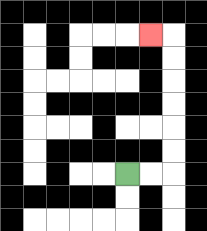{'start': '[5, 7]', 'end': '[6, 1]', 'path_directions': 'R,R,U,U,U,U,U,U,L', 'path_coordinates': '[[5, 7], [6, 7], [7, 7], [7, 6], [7, 5], [7, 4], [7, 3], [7, 2], [7, 1], [6, 1]]'}